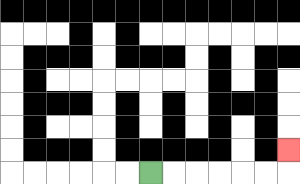{'start': '[6, 7]', 'end': '[12, 6]', 'path_directions': 'R,R,R,R,R,R,U', 'path_coordinates': '[[6, 7], [7, 7], [8, 7], [9, 7], [10, 7], [11, 7], [12, 7], [12, 6]]'}